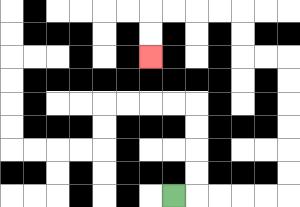{'start': '[7, 8]', 'end': '[6, 2]', 'path_directions': 'R,R,R,R,R,U,U,U,U,U,U,L,L,U,U,L,L,L,L,D,D', 'path_coordinates': '[[7, 8], [8, 8], [9, 8], [10, 8], [11, 8], [12, 8], [12, 7], [12, 6], [12, 5], [12, 4], [12, 3], [12, 2], [11, 2], [10, 2], [10, 1], [10, 0], [9, 0], [8, 0], [7, 0], [6, 0], [6, 1], [6, 2]]'}